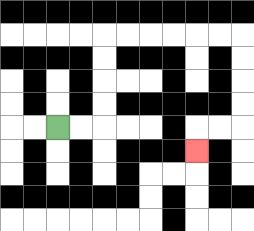{'start': '[2, 5]', 'end': '[8, 6]', 'path_directions': 'R,R,U,U,U,U,R,R,R,R,R,R,D,D,D,D,L,L,D', 'path_coordinates': '[[2, 5], [3, 5], [4, 5], [4, 4], [4, 3], [4, 2], [4, 1], [5, 1], [6, 1], [7, 1], [8, 1], [9, 1], [10, 1], [10, 2], [10, 3], [10, 4], [10, 5], [9, 5], [8, 5], [8, 6]]'}